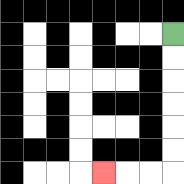{'start': '[7, 1]', 'end': '[4, 7]', 'path_directions': 'D,D,D,D,D,D,L,L,L', 'path_coordinates': '[[7, 1], [7, 2], [7, 3], [7, 4], [7, 5], [7, 6], [7, 7], [6, 7], [5, 7], [4, 7]]'}